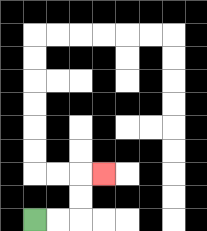{'start': '[1, 9]', 'end': '[4, 7]', 'path_directions': 'R,R,U,U,R', 'path_coordinates': '[[1, 9], [2, 9], [3, 9], [3, 8], [3, 7], [4, 7]]'}